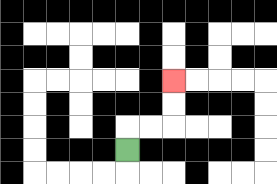{'start': '[5, 6]', 'end': '[7, 3]', 'path_directions': 'U,R,R,U,U', 'path_coordinates': '[[5, 6], [5, 5], [6, 5], [7, 5], [7, 4], [7, 3]]'}